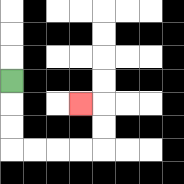{'start': '[0, 3]', 'end': '[3, 4]', 'path_directions': 'D,D,D,R,R,R,R,U,U,L', 'path_coordinates': '[[0, 3], [0, 4], [0, 5], [0, 6], [1, 6], [2, 6], [3, 6], [4, 6], [4, 5], [4, 4], [3, 4]]'}